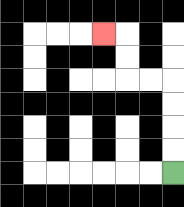{'start': '[7, 7]', 'end': '[4, 1]', 'path_directions': 'U,U,U,U,L,L,U,U,L', 'path_coordinates': '[[7, 7], [7, 6], [7, 5], [7, 4], [7, 3], [6, 3], [5, 3], [5, 2], [5, 1], [4, 1]]'}